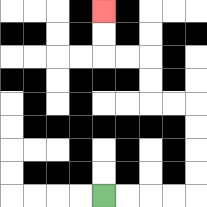{'start': '[4, 8]', 'end': '[4, 0]', 'path_directions': 'R,R,R,R,U,U,U,U,L,L,U,U,L,L,U,U', 'path_coordinates': '[[4, 8], [5, 8], [6, 8], [7, 8], [8, 8], [8, 7], [8, 6], [8, 5], [8, 4], [7, 4], [6, 4], [6, 3], [6, 2], [5, 2], [4, 2], [4, 1], [4, 0]]'}